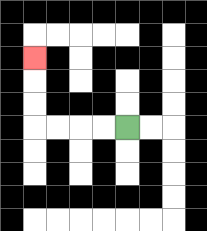{'start': '[5, 5]', 'end': '[1, 2]', 'path_directions': 'L,L,L,L,U,U,U', 'path_coordinates': '[[5, 5], [4, 5], [3, 5], [2, 5], [1, 5], [1, 4], [1, 3], [1, 2]]'}